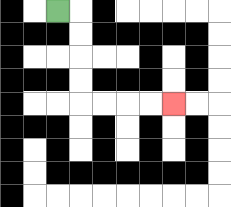{'start': '[2, 0]', 'end': '[7, 4]', 'path_directions': 'R,D,D,D,D,R,R,R,R', 'path_coordinates': '[[2, 0], [3, 0], [3, 1], [3, 2], [3, 3], [3, 4], [4, 4], [5, 4], [6, 4], [7, 4]]'}